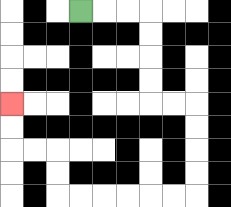{'start': '[3, 0]', 'end': '[0, 4]', 'path_directions': 'R,R,R,D,D,D,D,R,R,D,D,D,D,L,L,L,L,L,L,U,U,L,L,U,U', 'path_coordinates': '[[3, 0], [4, 0], [5, 0], [6, 0], [6, 1], [6, 2], [6, 3], [6, 4], [7, 4], [8, 4], [8, 5], [8, 6], [8, 7], [8, 8], [7, 8], [6, 8], [5, 8], [4, 8], [3, 8], [2, 8], [2, 7], [2, 6], [1, 6], [0, 6], [0, 5], [0, 4]]'}